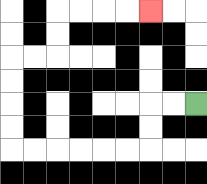{'start': '[8, 4]', 'end': '[6, 0]', 'path_directions': 'L,L,D,D,L,L,L,L,L,L,U,U,U,U,R,R,U,U,R,R,R,R', 'path_coordinates': '[[8, 4], [7, 4], [6, 4], [6, 5], [6, 6], [5, 6], [4, 6], [3, 6], [2, 6], [1, 6], [0, 6], [0, 5], [0, 4], [0, 3], [0, 2], [1, 2], [2, 2], [2, 1], [2, 0], [3, 0], [4, 0], [5, 0], [6, 0]]'}